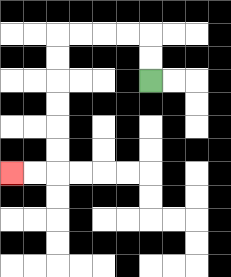{'start': '[6, 3]', 'end': '[0, 7]', 'path_directions': 'U,U,L,L,L,L,D,D,D,D,D,D,L,L', 'path_coordinates': '[[6, 3], [6, 2], [6, 1], [5, 1], [4, 1], [3, 1], [2, 1], [2, 2], [2, 3], [2, 4], [2, 5], [2, 6], [2, 7], [1, 7], [0, 7]]'}